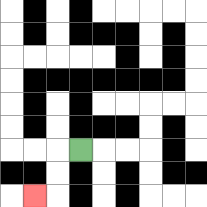{'start': '[3, 6]', 'end': '[1, 8]', 'path_directions': 'L,D,D,L', 'path_coordinates': '[[3, 6], [2, 6], [2, 7], [2, 8], [1, 8]]'}